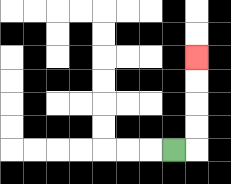{'start': '[7, 6]', 'end': '[8, 2]', 'path_directions': 'R,U,U,U,U', 'path_coordinates': '[[7, 6], [8, 6], [8, 5], [8, 4], [8, 3], [8, 2]]'}